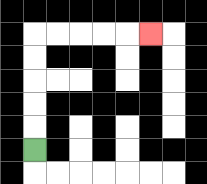{'start': '[1, 6]', 'end': '[6, 1]', 'path_directions': 'U,U,U,U,U,R,R,R,R,R', 'path_coordinates': '[[1, 6], [1, 5], [1, 4], [1, 3], [1, 2], [1, 1], [2, 1], [3, 1], [4, 1], [5, 1], [6, 1]]'}